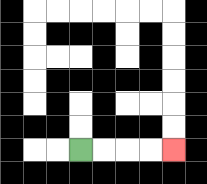{'start': '[3, 6]', 'end': '[7, 6]', 'path_directions': 'R,R,R,R', 'path_coordinates': '[[3, 6], [4, 6], [5, 6], [6, 6], [7, 6]]'}